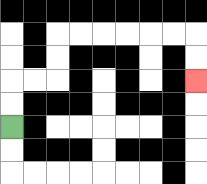{'start': '[0, 5]', 'end': '[8, 3]', 'path_directions': 'U,U,R,R,U,U,R,R,R,R,R,R,D,D', 'path_coordinates': '[[0, 5], [0, 4], [0, 3], [1, 3], [2, 3], [2, 2], [2, 1], [3, 1], [4, 1], [5, 1], [6, 1], [7, 1], [8, 1], [8, 2], [8, 3]]'}